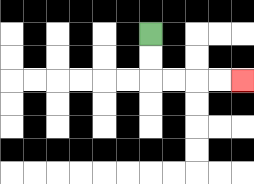{'start': '[6, 1]', 'end': '[10, 3]', 'path_directions': 'D,D,R,R,R,R', 'path_coordinates': '[[6, 1], [6, 2], [6, 3], [7, 3], [8, 3], [9, 3], [10, 3]]'}